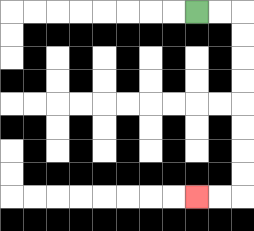{'start': '[8, 0]', 'end': '[8, 8]', 'path_directions': 'R,R,D,D,D,D,D,D,D,D,L,L', 'path_coordinates': '[[8, 0], [9, 0], [10, 0], [10, 1], [10, 2], [10, 3], [10, 4], [10, 5], [10, 6], [10, 7], [10, 8], [9, 8], [8, 8]]'}